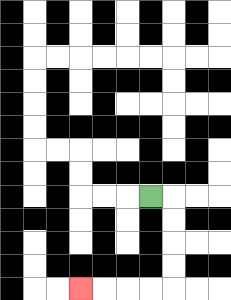{'start': '[6, 8]', 'end': '[3, 12]', 'path_directions': 'R,D,D,D,D,L,L,L,L', 'path_coordinates': '[[6, 8], [7, 8], [7, 9], [7, 10], [7, 11], [7, 12], [6, 12], [5, 12], [4, 12], [3, 12]]'}